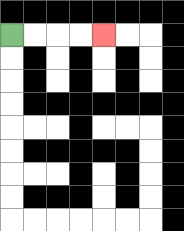{'start': '[0, 1]', 'end': '[4, 1]', 'path_directions': 'R,R,R,R', 'path_coordinates': '[[0, 1], [1, 1], [2, 1], [3, 1], [4, 1]]'}